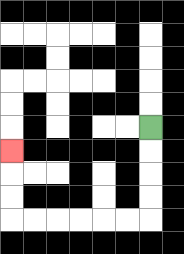{'start': '[6, 5]', 'end': '[0, 6]', 'path_directions': 'D,D,D,D,L,L,L,L,L,L,U,U,U', 'path_coordinates': '[[6, 5], [6, 6], [6, 7], [6, 8], [6, 9], [5, 9], [4, 9], [3, 9], [2, 9], [1, 9], [0, 9], [0, 8], [0, 7], [0, 6]]'}